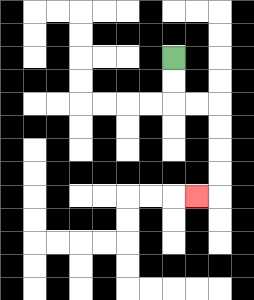{'start': '[7, 2]', 'end': '[8, 8]', 'path_directions': 'D,D,R,R,D,D,D,D,L', 'path_coordinates': '[[7, 2], [7, 3], [7, 4], [8, 4], [9, 4], [9, 5], [9, 6], [9, 7], [9, 8], [8, 8]]'}